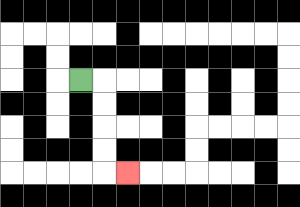{'start': '[3, 3]', 'end': '[5, 7]', 'path_directions': 'R,D,D,D,D,R', 'path_coordinates': '[[3, 3], [4, 3], [4, 4], [4, 5], [4, 6], [4, 7], [5, 7]]'}